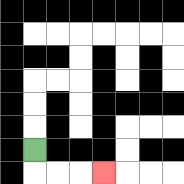{'start': '[1, 6]', 'end': '[4, 7]', 'path_directions': 'D,R,R,R', 'path_coordinates': '[[1, 6], [1, 7], [2, 7], [3, 7], [4, 7]]'}